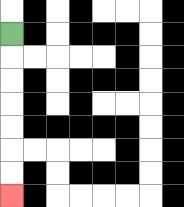{'start': '[0, 1]', 'end': '[0, 8]', 'path_directions': 'D,D,D,D,D,D,D', 'path_coordinates': '[[0, 1], [0, 2], [0, 3], [0, 4], [0, 5], [0, 6], [0, 7], [0, 8]]'}